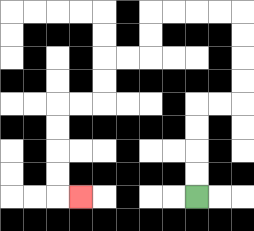{'start': '[8, 8]', 'end': '[3, 8]', 'path_directions': 'U,U,U,U,R,R,U,U,U,U,L,L,L,L,D,D,L,L,D,D,L,L,D,D,D,D,R', 'path_coordinates': '[[8, 8], [8, 7], [8, 6], [8, 5], [8, 4], [9, 4], [10, 4], [10, 3], [10, 2], [10, 1], [10, 0], [9, 0], [8, 0], [7, 0], [6, 0], [6, 1], [6, 2], [5, 2], [4, 2], [4, 3], [4, 4], [3, 4], [2, 4], [2, 5], [2, 6], [2, 7], [2, 8], [3, 8]]'}